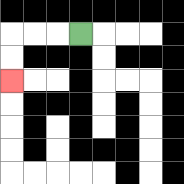{'start': '[3, 1]', 'end': '[0, 3]', 'path_directions': 'L,L,L,D,D', 'path_coordinates': '[[3, 1], [2, 1], [1, 1], [0, 1], [0, 2], [0, 3]]'}